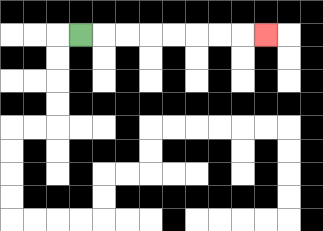{'start': '[3, 1]', 'end': '[11, 1]', 'path_directions': 'R,R,R,R,R,R,R,R', 'path_coordinates': '[[3, 1], [4, 1], [5, 1], [6, 1], [7, 1], [8, 1], [9, 1], [10, 1], [11, 1]]'}